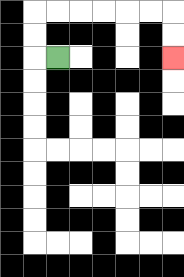{'start': '[2, 2]', 'end': '[7, 2]', 'path_directions': 'L,U,U,R,R,R,R,R,R,D,D', 'path_coordinates': '[[2, 2], [1, 2], [1, 1], [1, 0], [2, 0], [3, 0], [4, 0], [5, 0], [6, 0], [7, 0], [7, 1], [7, 2]]'}